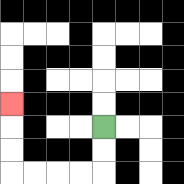{'start': '[4, 5]', 'end': '[0, 4]', 'path_directions': 'D,D,L,L,L,L,U,U,U', 'path_coordinates': '[[4, 5], [4, 6], [4, 7], [3, 7], [2, 7], [1, 7], [0, 7], [0, 6], [0, 5], [0, 4]]'}